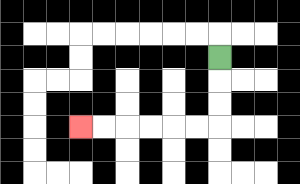{'start': '[9, 2]', 'end': '[3, 5]', 'path_directions': 'D,D,D,L,L,L,L,L,L', 'path_coordinates': '[[9, 2], [9, 3], [9, 4], [9, 5], [8, 5], [7, 5], [6, 5], [5, 5], [4, 5], [3, 5]]'}